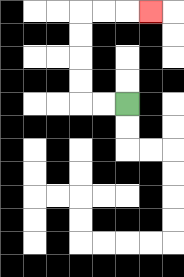{'start': '[5, 4]', 'end': '[6, 0]', 'path_directions': 'L,L,U,U,U,U,R,R,R', 'path_coordinates': '[[5, 4], [4, 4], [3, 4], [3, 3], [3, 2], [3, 1], [3, 0], [4, 0], [5, 0], [6, 0]]'}